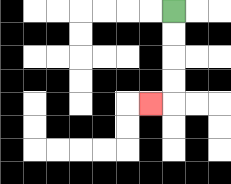{'start': '[7, 0]', 'end': '[6, 4]', 'path_directions': 'D,D,D,D,L', 'path_coordinates': '[[7, 0], [7, 1], [7, 2], [7, 3], [7, 4], [6, 4]]'}